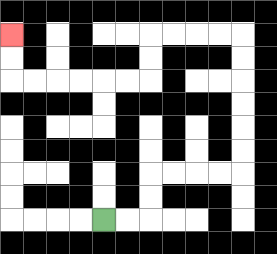{'start': '[4, 9]', 'end': '[0, 1]', 'path_directions': 'R,R,U,U,R,R,R,R,U,U,U,U,U,U,L,L,L,L,D,D,L,L,L,L,L,L,U,U', 'path_coordinates': '[[4, 9], [5, 9], [6, 9], [6, 8], [6, 7], [7, 7], [8, 7], [9, 7], [10, 7], [10, 6], [10, 5], [10, 4], [10, 3], [10, 2], [10, 1], [9, 1], [8, 1], [7, 1], [6, 1], [6, 2], [6, 3], [5, 3], [4, 3], [3, 3], [2, 3], [1, 3], [0, 3], [0, 2], [0, 1]]'}